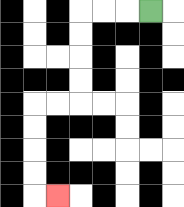{'start': '[6, 0]', 'end': '[2, 8]', 'path_directions': 'L,L,L,D,D,D,D,L,L,D,D,D,D,R', 'path_coordinates': '[[6, 0], [5, 0], [4, 0], [3, 0], [3, 1], [3, 2], [3, 3], [3, 4], [2, 4], [1, 4], [1, 5], [1, 6], [1, 7], [1, 8], [2, 8]]'}